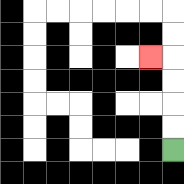{'start': '[7, 6]', 'end': '[6, 2]', 'path_directions': 'U,U,U,U,L', 'path_coordinates': '[[7, 6], [7, 5], [7, 4], [7, 3], [7, 2], [6, 2]]'}